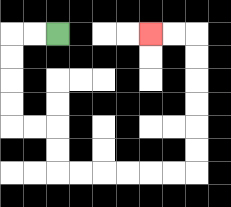{'start': '[2, 1]', 'end': '[6, 1]', 'path_directions': 'L,L,D,D,D,D,R,R,D,D,R,R,R,R,R,R,U,U,U,U,U,U,L,L', 'path_coordinates': '[[2, 1], [1, 1], [0, 1], [0, 2], [0, 3], [0, 4], [0, 5], [1, 5], [2, 5], [2, 6], [2, 7], [3, 7], [4, 7], [5, 7], [6, 7], [7, 7], [8, 7], [8, 6], [8, 5], [8, 4], [8, 3], [8, 2], [8, 1], [7, 1], [6, 1]]'}